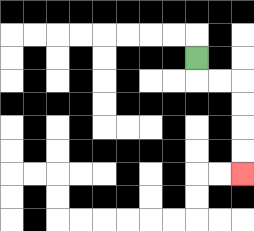{'start': '[8, 2]', 'end': '[10, 7]', 'path_directions': 'D,R,R,D,D,D,D', 'path_coordinates': '[[8, 2], [8, 3], [9, 3], [10, 3], [10, 4], [10, 5], [10, 6], [10, 7]]'}